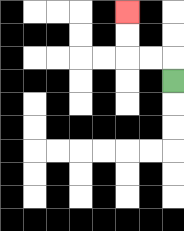{'start': '[7, 3]', 'end': '[5, 0]', 'path_directions': 'U,L,L,U,U', 'path_coordinates': '[[7, 3], [7, 2], [6, 2], [5, 2], [5, 1], [5, 0]]'}